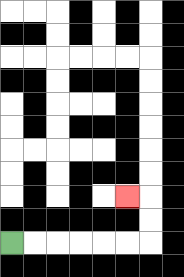{'start': '[0, 10]', 'end': '[5, 8]', 'path_directions': 'R,R,R,R,R,R,U,U,L', 'path_coordinates': '[[0, 10], [1, 10], [2, 10], [3, 10], [4, 10], [5, 10], [6, 10], [6, 9], [6, 8], [5, 8]]'}